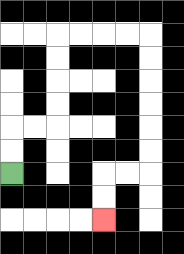{'start': '[0, 7]', 'end': '[4, 9]', 'path_directions': 'U,U,R,R,U,U,U,U,R,R,R,R,D,D,D,D,D,D,L,L,D,D', 'path_coordinates': '[[0, 7], [0, 6], [0, 5], [1, 5], [2, 5], [2, 4], [2, 3], [2, 2], [2, 1], [3, 1], [4, 1], [5, 1], [6, 1], [6, 2], [6, 3], [6, 4], [6, 5], [6, 6], [6, 7], [5, 7], [4, 7], [4, 8], [4, 9]]'}